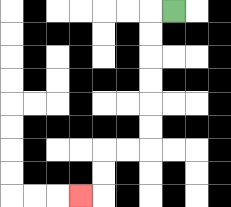{'start': '[7, 0]', 'end': '[3, 8]', 'path_directions': 'L,D,D,D,D,D,D,L,L,D,D,L', 'path_coordinates': '[[7, 0], [6, 0], [6, 1], [6, 2], [6, 3], [6, 4], [6, 5], [6, 6], [5, 6], [4, 6], [4, 7], [4, 8], [3, 8]]'}